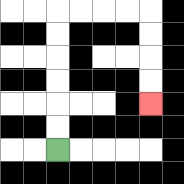{'start': '[2, 6]', 'end': '[6, 4]', 'path_directions': 'U,U,U,U,U,U,R,R,R,R,D,D,D,D', 'path_coordinates': '[[2, 6], [2, 5], [2, 4], [2, 3], [2, 2], [2, 1], [2, 0], [3, 0], [4, 0], [5, 0], [6, 0], [6, 1], [6, 2], [6, 3], [6, 4]]'}